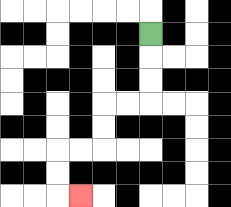{'start': '[6, 1]', 'end': '[3, 8]', 'path_directions': 'D,D,D,L,L,D,D,L,L,D,D,R', 'path_coordinates': '[[6, 1], [6, 2], [6, 3], [6, 4], [5, 4], [4, 4], [4, 5], [4, 6], [3, 6], [2, 6], [2, 7], [2, 8], [3, 8]]'}